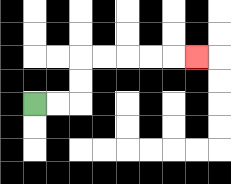{'start': '[1, 4]', 'end': '[8, 2]', 'path_directions': 'R,R,U,U,R,R,R,R,R', 'path_coordinates': '[[1, 4], [2, 4], [3, 4], [3, 3], [3, 2], [4, 2], [5, 2], [6, 2], [7, 2], [8, 2]]'}